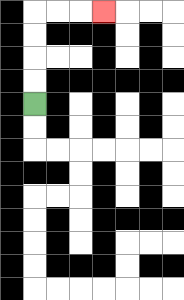{'start': '[1, 4]', 'end': '[4, 0]', 'path_directions': 'U,U,U,U,R,R,R', 'path_coordinates': '[[1, 4], [1, 3], [1, 2], [1, 1], [1, 0], [2, 0], [3, 0], [4, 0]]'}